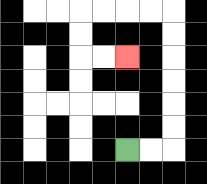{'start': '[5, 6]', 'end': '[5, 2]', 'path_directions': 'R,R,U,U,U,U,U,U,L,L,L,L,D,D,R,R', 'path_coordinates': '[[5, 6], [6, 6], [7, 6], [7, 5], [7, 4], [7, 3], [7, 2], [7, 1], [7, 0], [6, 0], [5, 0], [4, 0], [3, 0], [3, 1], [3, 2], [4, 2], [5, 2]]'}